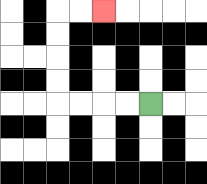{'start': '[6, 4]', 'end': '[4, 0]', 'path_directions': 'L,L,L,L,U,U,U,U,R,R', 'path_coordinates': '[[6, 4], [5, 4], [4, 4], [3, 4], [2, 4], [2, 3], [2, 2], [2, 1], [2, 0], [3, 0], [4, 0]]'}